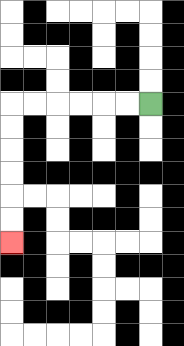{'start': '[6, 4]', 'end': '[0, 10]', 'path_directions': 'L,L,L,L,L,L,D,D,D,D,D,D', 'path_coordinates': '[[6, 4], [5, 4], [4, 4], [3, 4], [2, 4], [1, 4], [0, 4], [0, 5], [0, 6], [0, 7], [0, 8], [0, 9], [0, 10]]'}